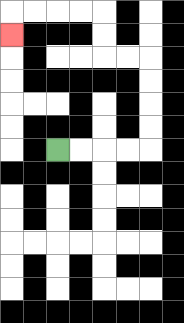{'start': '[2, 6]', 'end': '[0, 1]', 'path_directions': 'R,R,R,R,U,U,U,U,L,L,U,U,L,L,L,L,D', 'path_coordinates': '[[2, 6], [3, 6], [4, 6], [5, 6], [6, 6], [6, 5], [6, 4], [6, 3], [6, 2], [5, 2], [4, 2], [4, 1], [4, 0], [3, 0], [2, 0], [1, 0], [0, 0], [0, 1]]'}